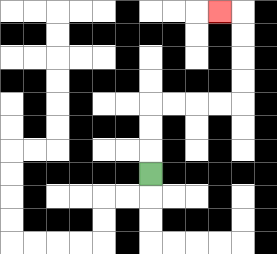{'start': '[6, 7]', 'end': '[9, 0]', 'path_directions': 'U,U,U,R,R,R,R,U,U,U,U,L', 'path_coordinates': '[[6, 7], [6, 6], [6, 5], [6, 4], [7, 4], [8, 4], [9, 4], [10, 4], [10, 3], [10, 2], [10, 1], [10, 0], [9, 0]]'}